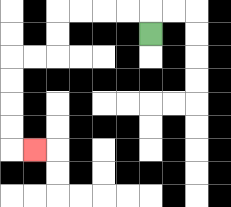{'start': '[6, 1]', 'end': '[1, 6]', 'path_directions': 'U,L,L,L,L,D,D,L,L,D,D,D,D,R', 'path_coordinates': '[[6, 1], [6, 0], [5, 0], [4, 0], [3, 0], [2, 0], [2, 1], [2, 2], [1, 2], [0, 2], [0, 3], [0, 4], [0, 5], [0, 6], [1, 6]]'}